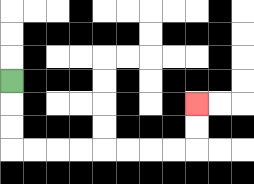{'start': '[0, 3]', 'end': '[8, 4]', 'path_directions': 'D,D,D,R,R,R,R,R,R,R,R,U,U', 'path_coordinates': '[[0, 3], [0, 4], [0, 5], [0, 6], [1, 6], [2, 6], [3, 6], [4, 6], [5, 6], [6, 6], [7, 6], [8, 6], [8, 5], [8, 4]]'}